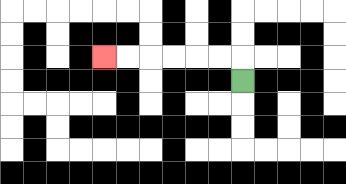{'start': '[10, 3]', 'end': '[4, 2]', 'path_directions': 'U,L,L,L,L,L,L', 'path_coordinates': '[[10, 3], [10, 2], [9, 2], [8, 2], [7, 2], [6, 2], [5, 2], [4, 2]]'}